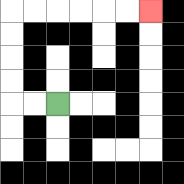{'start': '[2, 4]', 'end': '[6, 0]', 'path_directions': 'L,L,U,U,U,U,R,R,R,R,R,R', 'path_coordinates': '[[2, 4], [1, 4], [0, 4], [0, 3], [0, 2], [0, 1], [0, 0], [1, 0], [2, 0], [3, 0], [4, 0], [5, 0], [6, 0]]'}